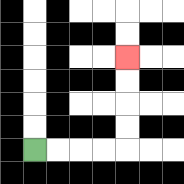{'start': '[1, 6]', 'end': '[5, 2]', 'path_directions': 'R,R,R,R,U,U,U,U', 'path_coordinates': '[[1, 6], [2, 6], [3, 6], [4, 6], [5, 6], [5, 5], [5, 4], [5, 3], [5, 2]]'}